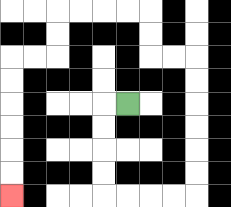{'start': '[5, 4]', 'end': '[0, 8]', 'path_directions': 'L,D,D,D,D,R,R,R,R,U,U,U,U,U,U,L,L,U,U,L,L,L,L,D,D,L,L,D,D,D,D,D,D', 'path_coordinates': '[[5, 4], [4, 4], [4, 5], [4, 6], [4, 7], [4, 8], [5, 8], [6, 8], [7, 8], [8, 8], [8, 7], [8, 6], [8, 5], [8, 4], [8, 3], [8, 2], [7, 2], [6, 2], [6, 1], [6, 0], [5, 0], [4, 0], [3, 0], [2, 0], [2, 1], [2, 2], [1, 2], [0, 2], [0, 3], [0, 4], [0, 5], [0, 6], [0, 7], [0, 8]]'}